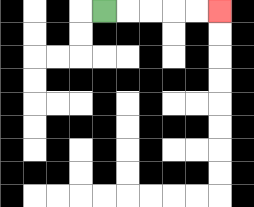{'start': '[4, 0]', 'end': '[9, 0]', 'path_directions': 'R,R,R,R,R', 'path_coordinates': '[[4, 0], [5, 0], [6, 0], [7, 0], [8, 0], [9, 0]]'}